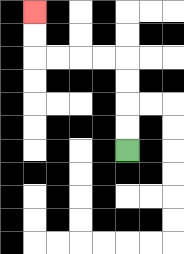{'start': '[5, 6]', 'end': '[1, 0]', 'path_directions': 'U,U,U,U,L,L,L,L,U,U', 'path_coordinates': '[[5, 6], [5, 5], [5, 4], [5, 3], [5, 2], [4, 2], [3, 2], [2, 2], [1, 2], [1, 1], [1, 0]]'}